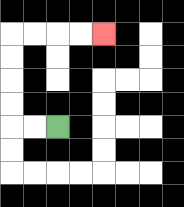{'start': '[2, 5]', 'end': '[4, 1]', 'path_directions': 'L,L,U,U,U,U,R,R,R,R', 'path_coordinates': '[[2, 5], [1, 5], [0, 5], [0, 4], [0, 3], [0, 2], [0, 1], [1, 1], [2, 1], [3, 1], [4, 1]]'}